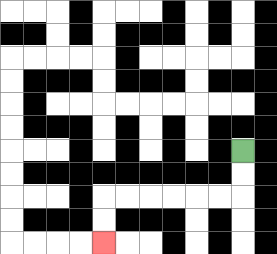{'start': '[10, 6]', 'end': '[4, 10]', 'path_directions': 'D,D,L,L,L,L,L,L,D,D', 'path_coordinates': '[[10, 6], [10, 7], [10, 8], [9, 8], [8, 8], [7, 8], [6, 8], [5, 8], [4, 8], [4, 9], [4, 10]]'}